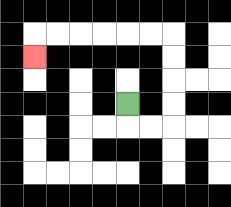{'start': '[5, 4]', 'end': '[1, 2]', 'path_directions': 'D,R,R,U,U,U,U,L,L,L,L,L,L,D', 'path_coordinates': '[[5, 4], [5, 5], [6, 5], [7, 5], [7, 4], [7, 3], [7, 2], [7, 1], [6, 1], [5, 1], [4, 1], [3, 1], [2, 1], [1, 1], [1, 2]]'}